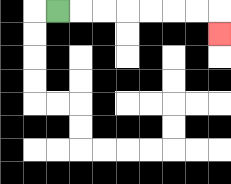{'start': '[2, 0]', 'end': '[9, 1]', 'path_directions': 'R,R,R,R,R,R,R,D', 'path_coordinates': '[[2, 0], [3, 0], [4, 0], [5, 0], [6, 0], [7, 0], [8, 0], [9, 0], [9, 1]]'}